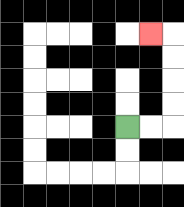{'start': '[5, 5]', 'end': '[6, 1]', 'path_directions': 'R,R,U,U,U,U,L', 'path_coordinates': '[[5, 5], [6, 5], [7, 5], [7, 4], [7, 3], [7, 2], [7, 1], [6, 1]]'}